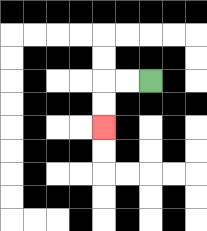{'start': '[6, 3]', 'end': '[4, 5]', 'path_directions': 'L,L,D,D', 'path_coordinates': '[[6, 3], [5, 3], [4, 3], [4, 4], [4, 5]]'}